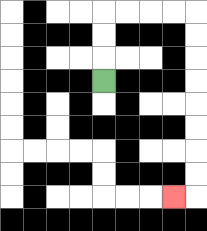{'start': '[4, 3]', 'end': '[7, 8]', 'path_directions': 'U,U,U,R,R,R,R,D,D,D,D,D,D,D,D,L', 'path_coordinates': '[[4, 3], [4, 2], [4, 1], [4, 0], [5, 0], [6, 0], [7, 0], [8, 0], [8, 1], [8, 2], [8, 3], [8, 4], [8, 5], [8, 6], [8, 7], [8, 8], [7, 8]]'}